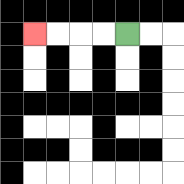{'start': '[5, 1]', 'end': '[1, 1]', 'path_directions': 'L,L,L,L', 'path_coordinates': '[[5, 1], [4, 1], [3, 1], [2, 1], [1, 1]]'}